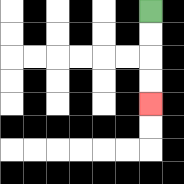{'start': '[6, 0]', 'end': '[6, 4]', 'path_directions': 'D,D,D,D', 'path_coordinates': '[[6, 0], [6, 1], [6, 2], [6, 3], [6, 4]]'}